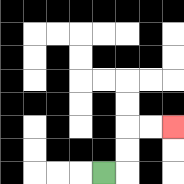{'start': '[4, 7]', 'end': '[7, 5]', 'path_directions': 'R,U,U,R,R', 'path_coordinates': '[[4, 7], [5, 7], [5, 6], [5, 5], [6, 5], [7, 5]]'}